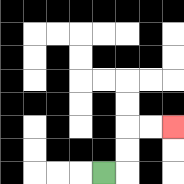{'start': '[4, 7]', 'end': '[7, 5]', 'path_directions': 'R,U,U,R,R', 'path_coordinates': '[[4, 7], [5, 7], [5, 6], [5, 5], [6, 5], [7, 5]]'}